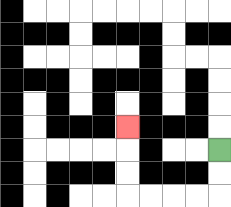{'start': '[9, 6]', 'end': '[5, 5]', 'path_directions': 'D,D,L,L,L,L,U,U,U', 'path_coordinates': '[[9, 6], [9, 7], [9, 8], [8, 8], [7, 8], [6, 8], [5, 8], [5, 7], [5, 6], [5, 5]]'}